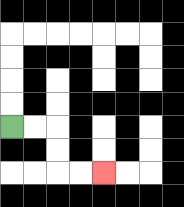{'start': '[0, 5]', 'end': '[4, 7]', 'path_directions': 'R,R,D,D,R,R', 'path_coordinates': '[[0, 5], [1, 5], [2, 5], [2, 6], [2, 7], [3, 7], [4, 7]]'}